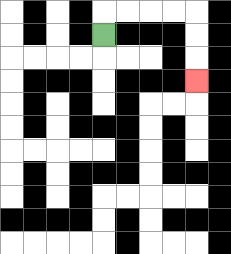{'start': '[4, 1]', 'end': '[8, 3]', 'path_directions': 'U,R,R,R,R,D,D,D', 'path_coordinates': '[[4, 1], [4, 0], [5, 0], [6, 0], [7, 0], [8, 0], [8, 1], [8, 2], [8, 3]]'}